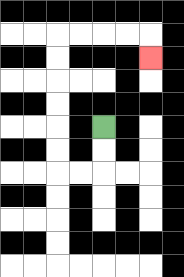{'start': '[4, 5]', 'end': '[6, 2]', 'path_directions': 'D,D,L,L,U,U,U,U,U,U,R,R,R,R,D', 'path_coordinates': '[[4, 5], [4, 6], [4, 7], [3, 7], [2, 7], [2, 6], [2, 5], [2, 4], [2, 3], [2, 2], [2, 1], [3, 1], [4, 1], [5, 1], [6, 1], [6, 2]]'}